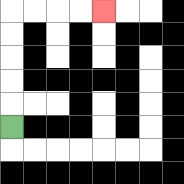{'start': '[0, 5]', 'end': '[4, 0]', 'path_directions': 'U,U,U,U,U,R,R,R,R', 'path_coordinates': '[[0, 5], [0, 4], [0, 3], [0, 2], [0, 1], [0, 0], [1, 0], [2, 0], [3, 0], [4, 0]]'}